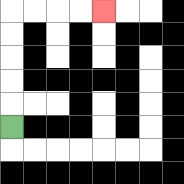{'start': '[0, 5]', 'end': '[4, 0]', 'path_directions': 'U,U,U,U,U,R,R,R,R', 'path_coordinates': '[[0, 5], [0, 4], [0, 3], [0, 2], [0, 1], [0, 0], [1, 0], [2, 0], [3, 0], [4, 0]]'}